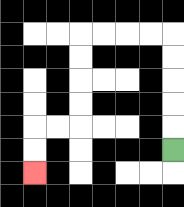{'start': '[7, 6]', 'end': '[1, 7]', 'path_directions': 'U,U,U,U,U,L,L,L,L,D,D,D,D,L,L,D,D', 'path_coordinates': '[[7, 6], [7, 5], [7, 4], [7, 3], [7, 2], [7, 1], [6, 1], [5, 1], [4, 1], [3, 1], [3, 2], [3, 3], [3, 4], [3, 5], [2, 5], [1, 5], [1, 6], [1, 7]]'}